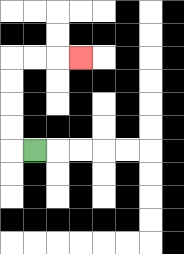{'start': '[1, 6]', 'end': '[3, 2]', 'path_directions': 'L,U,U,U,U,R,R,R', 'path_coordinates': '[[1, 6], [0, 6], [0, 5], [0, 4], [0, 3], [0, 2], [1, 2], [2, 2], [3, 2]]'}